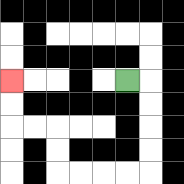{'start': '[5, 3]', 'end': '[0, 3]', 'path_directions': 'R,D,D,D,D,L,L,L,L,U,U,L,L,U,U', 'path_coordinates': '[[5, 3], [6, 3], [6, 4], [6, 5], [6, 6], [6, 7], [5, 7], [4, 7], [3, 7], [2, 7], [2, 6], [2, 5], [1, 5], [0, 5], [0, 4], [0, 3]]'}